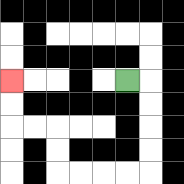{'start': '[5, 3]', 'end': '[0, 3]', 'path_directions': 'R,D,D,D,D,L,L,L,L,U,U,L,L,U,U', 'path_coordinates': '[[5, 3], [6, 3], [6, 4], [6, 5], [6, 6], [6, 7], [5, 7], [4, 7], [3, 7], [2, 7], [2, 6], [2, 5], [1, 5], [0, 5], [0, 4], [0, 3]]'}